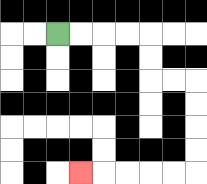{'start': '[2, 1]', 'end': '[3, 7]', 'path_directions': 'R,R,R,R,D,D,R,R,D,D,D,D,L,L,L,L,L', 'path_coordinates': '[[2, 1], [3, 1], [4, 1], [5, 1], [6, 1], [6, 2], [6, 3], [7, 3], [8, 3], [8, 4], [8, 5], [8, 6], [8, 7], [7, 7], [6, 7], [5, 7], [4, 7], [3, 7]]'}